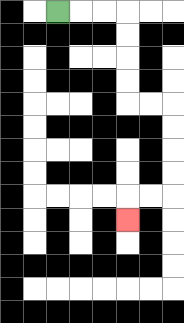{'start': '[2, 0]', 'end': '[5, 9]', 'path_directions': 'R,R,R,D,D,D,D,R,R,D,D,D,D,L,L,D', 'path_coordinates': '[[2, 0], [3, 0], [4, 0], [5, 0], [5, 1], [5, 2], [5, 3], [5, 4], [6, 4], [7, 4], [7, 5], [7, 6], [7, 7], [7, 8], [6, 8], [5, 8], [5, 9]]'}